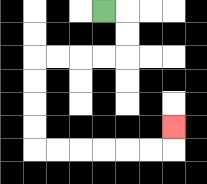{'start': '[4, 0]', 'end': '[7, 5]', 'path_directions': 'R,D,D,L,L,L,L,D,D,D,D,R,R,R,R,R,R,U', 'path_coordinates': '[[4, 0], [5, 0], [5, 1], [5, 2], [4, 2], [3, 2], [2, 2], [1, 2], [1, 3], [1, 4], [1, 5], [1, 6], [2, 6], [3, 6], [4, 6], [5, 6], [6, 6], [7, 6], [7, 5]]'}